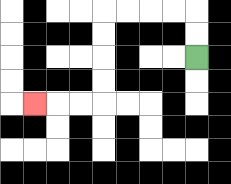{'start': '[8, 2]', 'end': '[1, 4]', 'path_directions': 'U,U,L,L,L,L,D,D,D,D,L,L,L', 'path_coordinates': '[[8, 2], [8, 1], [8, 0], [7, 0], [6, 0], [5, 0], [4, 0], [4, 1], [4, 2], [4, 3], [4, 4], [3, 4], [2, 4], [1, 4]]'}